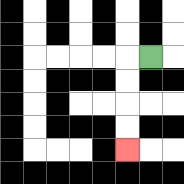{'start': '[6, 2]', 'end': '[5, 6]', 'path_directions': 'L,D,D,D,D', 'path_coordinates': '[[6, 2], [5, 2], [5, 3], [5, 4], [5, 5], [5, 6]]'}